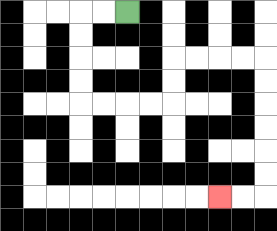{'start': '[5, 0]', 'end': '[9, 8]', 'path_directions': 'L,L,D,D,D,D,R,R,R,R,U,U,R,R,R,R,D,D,D,D,D,D,L,L', 'path_coordinates': '[[5, 0], [4, 0], [3, 0], [3, 1], [3, 2], [3, 3], [3, 4], [4, 4], [5, 4], [6, 4], [7, 4], [7, 3], [7, 2], [8, 2], [9, 2], [10, 2], [11, 2], [11, 3], [11, 4], [11, 5], [11, 6], [11, 7], [11, 8], [10, 8], [9, 8]]'}